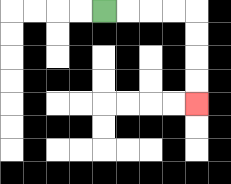{'start': '[4, 0]', 'end': '[8, 4]', 'path_directions': 'R,R,R,R,D,D,D,D', 'path_coordinates': '[[4, 0], [5, 0], [6, 0], [7, 0], [8, 0], [8, 1], [8, 2], [8, 3], [8, 4]]'}